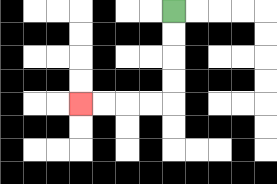{'start': '[7, 0]', 'end': '[3, 4]', 'path_directions': 'D,D,D,D,L,L,L,L', 'path_coordinates': '[[7, 0], [7, 1], [7, 2], [7, 3], [7, 4], [6, 4], [5, 4], [4, 4], [3, 4]]'}